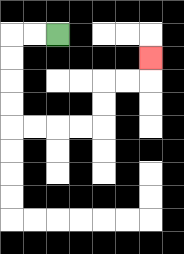{'start': '[2, 1]', 'end': '[6, 2]', 'path_directions': 'L,L,D,D,D,D,R,R,R,R,U,U,R,R,U', 'path_coordinates': '[[2, 1], [1, 1], [0, 1], [0, 2], [0, 3], [0, 4], [0, 5], [1, 5], [2, 5], [3, 5], [4, 5], [4, 4], [4, 3], [5, 3], [6, 3], [6, 2]]'}